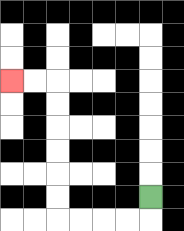{'start': '[6, 8]', 'end': '[0, 3]', 'path_directions': 'D,L,L,L,L,U,U,U,U,U,U,L,L', 'path_coordinates': '[[6, 8], [6, 9], [5, 9], [4, 9], [3, 9], [2, 9], [2, 8], [2, 7], [2, 6], [2, 5], [2, 4], [2, 3], [1, 3], [0, 3]]'}